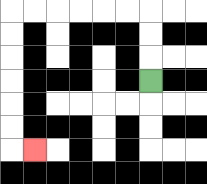{'start': '[6, 3]', 'end': '[1, 6]', 'path_directions': 'U,U,U,L,L,L,L,L,L,D,D,D,D,D,D,R', 'path_coordinates': '[[6, 3], [6, 2], [6, 1], [6, 0], [5, 0], [4, 0], [3, 0], [2, 0], [1, 0], [0, 0], [0, 1], [0, 2], [0, 3], [0, 4], [0, 5], [0, 6], [1, 6]]'}